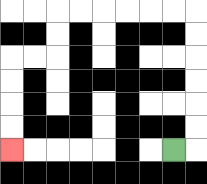{'start': '[7, 6]', 'end': '[0, 6]', 'path_directions': 'R,U,U,U,U,U,U,L,L,L,L,L,L,D,D,L,L,D,D,D,D', 'path_coordinates': '[[7, 6], [8, 6], [8, 5], [8, 4], [8, 3], [8, 2], [8, 1], [8, 0], [7, 0], [6, 0], [5, 0], [4, 0], [3, 0], [2, 0], [2, 1], [2, 2], [1, 2], [0, 2], [0, 3], [0, 4], [0, 5], [0, 6]]'}